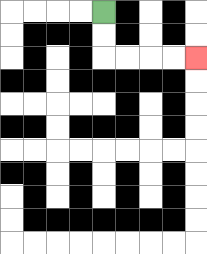{'start': '[4, 0]', 'end': '[8, 2]', 'path_directions': 'D,D,R,R,R,R', 'path_coordinates': '[[4, 0], [4, 1], [4, 2], [5, 2], [6, 2], [7, 2], [8, 2]]'}